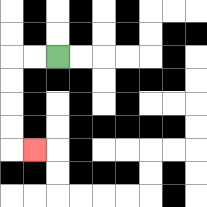{'start': '[2, 2]', 'end': '[1, 6]', 'path_directions': 'L,L,D,D,D,D,R', 'path_coordinates': '[[2, 2], [1, 2], [0, 2], [0, 3], [0, 4], [0, 5], [0, 6], [1, 6]]'}